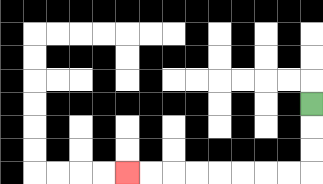{'start': '[13, 4]', 'end': '[5, 7]', 'path_directions': 'D,D,D,L,L,L,L,L,L,L,L', 'path_coordinates': '[[13, 4], [13, 5], [13, 6], [13, 7], [12, 7], [11, 7], [10, 7], [9, 7], [8, 7], [7, 7], [6, 7], [5, 7]]'}